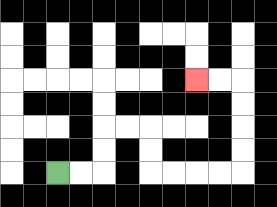{'start': '[2, 7]', 'end': '[8, 3]', 'path_directions': 'R,R,U,U,R,R,D,D,R,R,R,R,U,U,U,U,L,L', 'path_coordinates': '[[2, 7], [3, 7], [4, 7], [4, 6], [4, 5], [5, 5], [6, 5], [6, 6], [6, 7], [7, 7], [8, 7], [9, 7], [10, 7], [10, 6], [10, 5], [10, 4], [10, 3], [9, 3], [8, 3]]'}